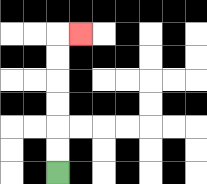{'start': '[2, 7]', 'end': '[3, 1]', 'path_directions': 'U,U,U,U,U,U,R', 'path_coordinates': '[[2, 7], [2, 6], [2, 5], [2, 4], [2, 3], [2, 2], [2, 1], [3, 1]]'}